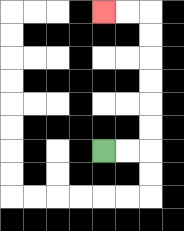{'start': '[4, 6]', 'end': '[4, 0]', 'path_directions': 'R,R,U,U,U,U,U,U,L,L', 'path_coordinates': '[[4, 6], [5, 6], [6, 6], [6, 5], [6, 4], [6, 3], [6, 2], [6, 1], [6, 0], [5, 0], [4, 0]]'}